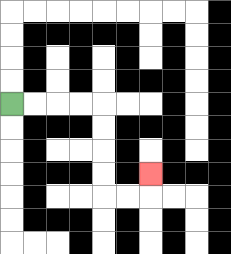{'start': '[0, 4]', 'end': '[6, 7]', 'path_directions': 'R,R,R,R,D,D,D,D,R,R,U', 'path_coordinates': '[[0, 4], [1, 4], [2, 4], [3, 4], [4, 4], [4, 5], [4, 6], [4, 7], [4, 8], [5, 8], [6, 8], [6, 7]]'}